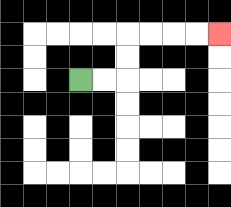{'start': '[3, 3]', 'end': '[9, 1]', 'path_directions': 'R,R,U,U,R,R,R,R', 'path_coordinates': '[[3, 3], [4, 3], [5, 3], [5, 2], [5, 1], [6, 1], [7, 1], [8, 1], [9, 1]]'}